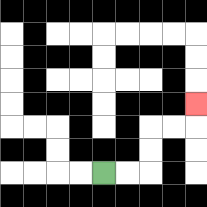{'start': '[4, 7]', 'end': '[8, 4]', 'path_directions': 'R,R,U,U,R,R,U', 'path_coordinates': '[[4, 7], [5, 7], [6, 7], [6, 6], [6, 5], [7, 5], [8, 5], [8, 4]]'}